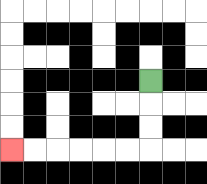{'start': '[6, 3]', 'end': '[0, 6]', 'path_directions': 'D,D,D,L,L,L,L,L,L', 'path_coordinates': '[[6, 3], [6, 4], [6, 5], [6, 6], [5, 6], [4, 6], [3, 6], [2, 6], [1, 6], [0, 6]]'}